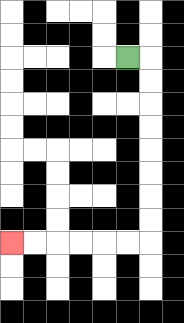{'start': '[5, 2]', 'end': '[0, 10]', 'path_directions': 'R,D,D,D,D,D,D,D,D,L,L,L,L,L,L', 'path_coordinates': '[[5, 2], [6, 2], [6, 3], [6, 4], [6, 5], [6, 6], [6, 7], [6, 8], [6, 9], [6, 10], [5, 10], [4, 10], [3, 10], [2, 10], [1, 10], [0, 10]]'}